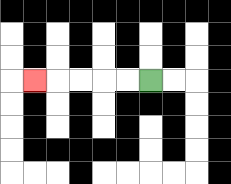{'start': '[6, 3]', 'end': '[1, 3]', 'path_directions': 'L,L,L,L,L', 'path_coordinates': '[[6, 3], [5, 3], [4, 3], [3, 3], [2, 3], [1, 3]]'}